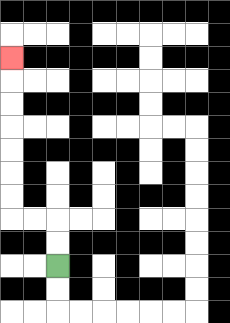{'start': '[2, 11]', 'end': '[0, 2]', 'path_directions': 'U,U,L,L,U,U,U,U,U,U,U', 'path_coordinates': '[[2, 11], [2, 10], [2, 9], [1, 9], [0, 9], [0, 8], [0, 7], [0, 6], [0, 5], [0, 4], [0, 3], [0, 2]]'}